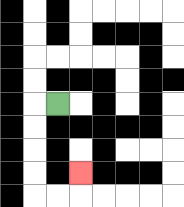{'start': '[2, 4]', 'end': '[3, 7]', 'path_directions': 'L,D,D,D,D,R,R,U', 'path_coordinates': '[[2, 4], [1, 4], [1, 5], [1, 6], [1, 7], [1, 8], [2, 8], [3, 8], [3, 7]]'}